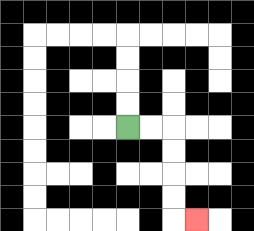{'start': '[5, 5]', 'end': '[8, 9]', 'path_directions': 'R,R,D,D,D,D,R', 'path_coordinates': '[[5, 5], [6, 5], [7, 5], [7, 6], [7, 7], [7, 8], [7, 9], [8, 9]]'}